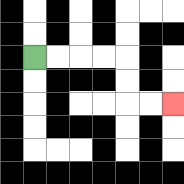{'start': '[1, 2]', 'end': '[7, 4]', 'path_directions': 'R,R,R,R,D,D,R,R', 'path_coordinates': '[[1, 2], [2, 2], [3, 2], [4, 2], [5, 2], [5, 3], [5, 4], [6, 4], [7, 4]]'}